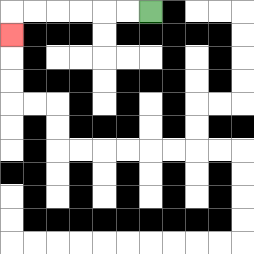{'start': '[6, 0]', 'end': '[0, 1]', 'path_directions': 'L,L,L,L,L,L,D', 'path_coordinates': '[[6, 0], [5, 0], [4, 0], [3, 0], [2, 0], [1, 0], [0, 0], [0, 1]]'}